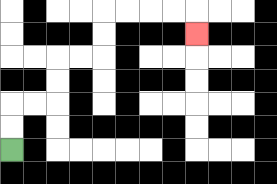{'start': '[0, 6]', 'end': '[8, 1]', 'path_directions': 'U,U,R,R,U,U,R,R,U,U,R,R,R,R,D', 'path_coordinates': '[[0, 6], [0, 5], [0, 4], [1, 4], [2, 4], [2, 3], [2, 2], [3, 2], [4, 2], [4, 1], [4, 0], [5, 0], [6, 0], [7, 0], [8, 0], [8, 1]]'}